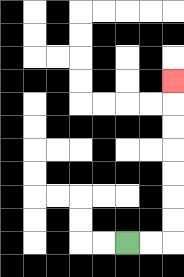{'start': '[5, 10]', 'end': '[7, 3]', 'path_directions': 'R,R,U,U,U,U,U,U,U', 'path_coordinates': '[[5, 10], [6, 10], [7, 10], [7, 9], [7, 8], [7, 7], [7, 6], [7, 5], [7, 4], [7, 3]]'}